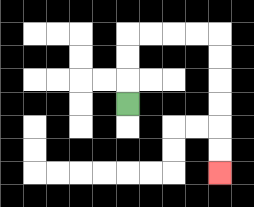{'start': '[5, 4]', 'end': '[9, 7]', 'path_directions': 'U,U,U,R,R,R,R,D,D,D,D,D,D', 'path_coordinates': '[[5, 4], [5, 3], [5, 2], [5, 1], [6, 1], [7, 1], [8, 1], [9, 1], [9, 2], [9, 3], [9, 4], [9, 5], [9, 6], [9, 7]]'}